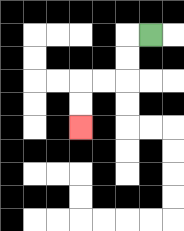{'start': '[6, 1]', 'end': '[3, 5]', 'path_directions': 'L,D,D,L,L,D,D', 'path_coordinates': '[[6, 1], [5, 1], [5, 2], [5, 3], [4, 3], [3, 3], [3, 4], [3, 5]]'}